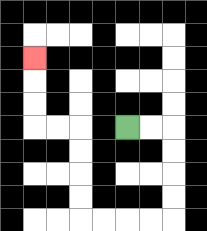{'start': '[5, 5]', 'end': '[1, 2]', 'path_directions': 'R,R,D,D,D,D,L,L,L,L,U,U,U,U,L,L,U,U,U', 'path_coordinates': '[[5, 5], [6, 5], [7, 5], [7, 6], [7, 7], [7, 8], [7, 9], [6, 9], [5, 9], [4, 9], [3, 9], [3, 8], [3, 7], [3, 6], [3, 5], [2, 5], [1, 5], [1, 4], [1, 3], [1, 2]]'}